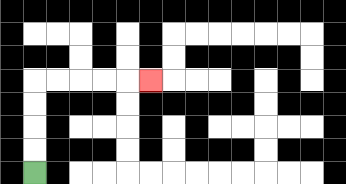{'start': '[1, 7]', 'end': '[6, 3]', 'path_directions': 'U,U,U,U,R,R,R,R,R', 'path_coordinates': '[[1, 7], [1, 6], [1, 5], [1, 4], [1, 3], [2, 3], [3, 3], [4, 3], [5, 3], [6, 3]]'}